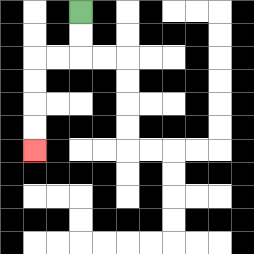{'start': '[3, 0]', 'end': '[1, 6]', 'path_directions': 'D,D,L,L,D,D,D,D', 'path_coordinates': '[[3, 0], [3, 1], [3, 2], [2, 2], [1, 2], [1, 3], [1, 4], [1, 5], [1, 6]]'}